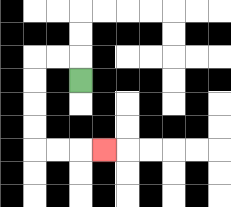{'start': '[3, 3]', 'end': '[4, 6]', 'path_directions': 'U,L,L,D,D,D,D,R,R,R', 'path_coordinates': '[[3, 3], [3, 2], [2, 2], [1, 2], [1, 3], [1, 4], [1, 5], [1, 6], [2, 6], [3, 6], [4, 6]]'}